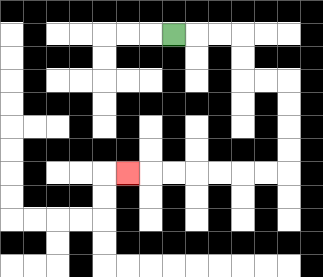{'start': '[7, 1]', 'end': '[5, 7]', 'path_directions': 'R,R,R,D,D,R,R,D,D,D,D,L,L,L,L,L,L,L', 'path_coordinates': '[[7, 1], [8, 1], [9, 1], [10, 1], [10, 2], [10, 3], [11, 3], [12, 3], [12, 4], [12, 5], [12, 6], [12, 7], [11, 7], [10, 7], [9, 7], [8, 7], [7, 7], [6, 7], [5, 7]]'}